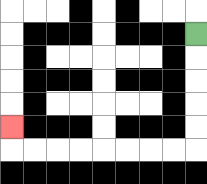{'start': '[8, 1]', 'end': '[0, 5]', 'path_directions': 'D,D,D,D,D,L,L,L,L,L,L,L,L,U', 'path_coordinates': '[[8, 1], [8, 2], [8, 3], [8, 4], [8, 5], [8, 6], [7, 6], [6, 6], [5, 6], [4, 6], [3, 6], [2, 6], [1, 6], [0, 6], [0, 5]]'}